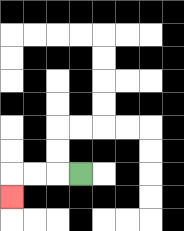{'start': '[3, 7]', 'end': '[0, 8]', 'path_directions': 'L,L,L,D', 'path_coordinates': '[[3, 7], [2, 7], [1, 7], [0, 7], [0, 8]]'}